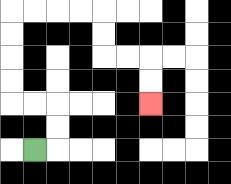{'start': '[1, 6]', 'end': '[6, 4]', 'path_directions': 'R,U,U,L,L,U,U,U,U,R,R,R,R,D,D,R,R,D,D', 'path_coordinates': '[[1, 6], [2, 6], [2, 5], [2, 4], [1, 4], [0, 4], [0, 3], [0, 2], [0, 1], [0, 0], [1, 0], [2, 0], [3, 0], [4, 0], [4, 1], [4, 2], [5, 2], [6, 2], [6, 3], [6, 4]]'}